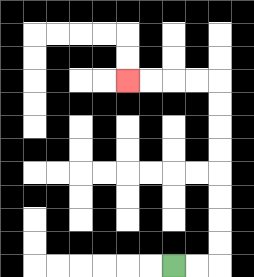{'start': '[7, 11]', 'end': '[5, 3]', 'path_directions': 'R,R,U,U,U,U,U,U,U,U,L,L,L,L', 'path_coordinates': '[[7, 11], [8, 11], [9, 11], [9, 10], [9, 9], [9, 8], [9, 7], [9, 6], [9, 5], [9, 4], [9, 3], [8, 3], [7, 3], [6, 3], [5, 3]]'}